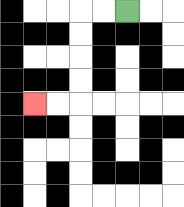{'start': '[5, 0]', 'end': '[1, 4]', 'path_directions': 'L,L,D,D,D,D,L,L', 'path_coordinates': '[[5, 0], [4, 0], [3, 0], [3, 1], [3, 2], [3, 3], [3, 4], [2, 4], [1, 4]]'}